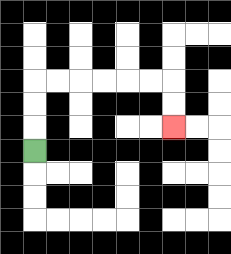{'start': '[1, 6]', 'end': '[7, 5]', 'path_directions': 'U,U,U,R,R,R,R,R,R,D,D', 'path_coordinates': '[[1, 6], [1, 5], [1, 4], [1, 3], [2, 3], [3, 3], [4, 3], [5, 3], [6, 3], [7, 3], [7, 4], [7, 5]]'}